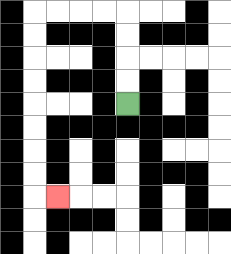{'start': '[5, 4]', 'end': '[2, 8]', 'path_directions': 'U,U,U,U,L,L,L,L,D,D,D,D,D,D,D,D,R', 'path_coordinates': '[[5, 4], [5, 3], [5, 2], [5, 1], [5, 0], [4, 0], [3, 0], [2, 0], [1, 0], [1, 1], [1, 2], [1, 3], [1, 4], [1, 5], [1, 6], [1, 7], [1, 8], [2, 8]]'}